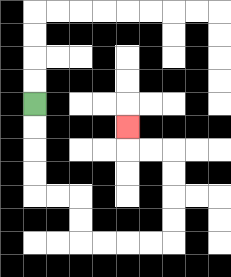{'start': '[1, 4]', 'end': '[5, 5]', 'path_directions': 'D,D,D,D,R,R,D,D,R,R,R,R,U,U,U,U,L,L,U', 'path_coordinates': '[[1, 4], [1, 5], [1, 6], [1, 7], [1, 8], [2, 8], [3, 8], [3, 9], [3, 10], [4, 10], [5, 10], [6, 10], [7, 10], [7, 9], [7, 8], [7, 7], [7, 6], [6, 6], [5, 6], [5, 5]]'}